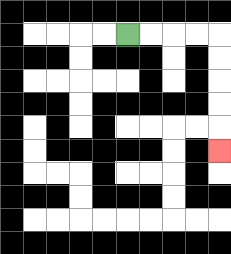{'start': '[5, 1]', 'end': '[9, 6]', 'path_directions': 'R,R,R,R,D,D,D,D,D', 'path_coordinates': '[[5, 1], [6, 1], [7, 1], [8, 1], [9, 1], [9, 2], [9, 3], [9, 4], [9, 5], [9, 6]]'}